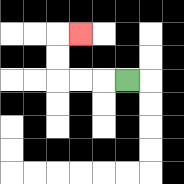{'start': '[5, 3]', 'end': '[3, 1]', 'path_directions': 'L,L,L,U,U,R', 'path_coordinates': '[[5, 3], [4, 3], [3, 3], [2, 3], [2, 2], [2, 1], [3, 1]]'}